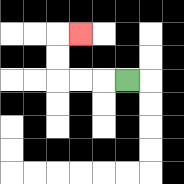{'start': '[5, 3]', 'end': '[3, 1]', 'path_directions': 'L,L,L,U,U,R', 'path_coordinates': '[[5, 3], [4, 3], [3, 3], [2, 3], [2, 2], [2, 1], [3, 1]]'}